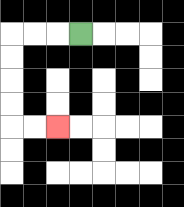{'start': '[3, 1]', 'end': '[2, 5]', 'path_directions': 'L,L,L,D,D,D,D,R,R', 'path_coordinates': '[[3, 1], [2, 1], [1, 1], [0, 1], [0, 2], [0, 3], [0, 4], [0, 5], [1, 5], [2, 5]]'}